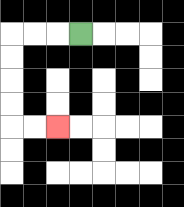{'start': '[3, 1]', 'end': '[2, 5]', 'path_directions': 'L,L,L,D,D,D,D,R,R', 'path_coordinates': '[[3, 1], [2, 1], [1, 1], [0, 1], [0, 2], [0, 3], [0, 4], [0, 5], [1, 5], [2, 5]]'}